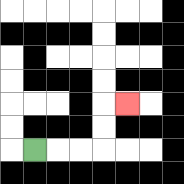{'start': '[1, 6]', 'end': '[5, 4]', 'path_directions': 'R,R,R,U,U,R', 'path_coordinates': '[[1, 6], [2, 6], [3, 6], [4, 6], [4, 5], [4, 4], [5, 4]]'}